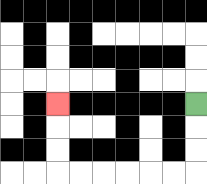{'start': '[8, 4]', 'end': '[2, 4]', 'path_directions': 'D,D,D,L,L,L,L,L,L,U,U,U', 'path_coordinates': '[[8, 4], [8, 5], [8, 6], [8, 7], [7, 7], [6, 7], [5, 7], [4, 7], [3, 7], [2, 7], [2, 6], [2, 5], [2, 4]]'}